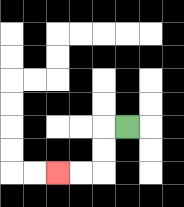{'start': '[5, 5]', 'end': '[2, 7]', 'path_directions': 'L,D,D,L,L', 'path_coordinates': '[[5, 5], [4, 5], [4, 6], [4, 7], [3, 7], [2, 7]]'}